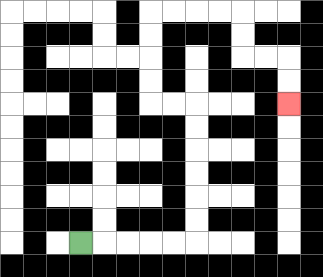{'start': '[3, 10]', 'end': '[12, 4]', 'path_directions': 'R,R,R,R,R,U,U,U,U,U,U,L,L,U,U,U,U,R,R,R,R,D,D,R,R,D,D', 'path_coordinates': '[[3, 10], [4, 10], [5, 10], [6, 10], [7, 10], [8, 10], [8, 9], [8, 8], [8, 7], [8, 6], [8, 5], [8, 4], [7, 4], [6, 4], [6, 3], [6, 2], [6, 1], [6, 0], [7, 0], [8, 0], [9, 0], [10, 0], [10, 1], [10, 2], [11, 2], [12, 2], [12, 3], [12, 4]]'}